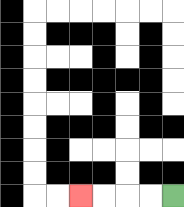{'start': '[7, 8]', 'end': '[3, 8]', 'path_directions': 'L,L,L,L', 'path_coordinates': '[[7, 8], [6, 8], [5, 8], [4, 8], [3, 8]]'}